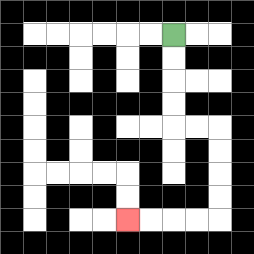{'start': '[7, 1]', 'end': '[5, 9]', 'path_directions': 'D,D,D,D,R,R,D,D,D,D,L,L,L,L', 'path_coordinates': '[[7, 1], [7, 2], [7, 3], [7, 4], [7, 5], [8, 5], [9, 5], [9, 6], [9, 7], [9, 8], [9, 9], [8, 9], [7, 9], [6, 9], [5, 9]]'}